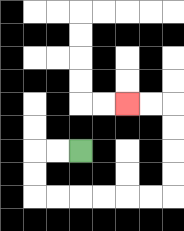{'start': '[3, 6]', 'end': '[5, 4]', 'path_directions': 'L,L,D,D,R,R,R,R,R,R,U,U,U,U,L,L', 'path_coordinates': '[[3, 6], [2, 6], [1, 6], [1, 7], [1, 8], [2, 8], [3, 8], [4, 8], [5, 8], [6, 8], [7, 8], [7, 7], [7, 6], [7, 5], [7, 4], [6, 4], [5, 4]]'}